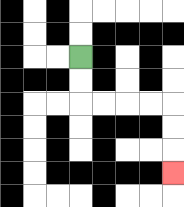{'start': '[3, 2]', 'end': '[7, 7]', 'path_directions': 'D,D,R,R,R,R,D,D,D', 'path_coordinates': '[[3, 2], [3, 3], [3, 4], [4, 4], [5, 4], [6, 4], [7, 4], [7, 5], [7, 6], [7, 7]]'}